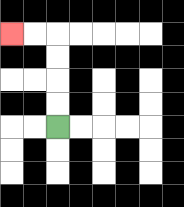{'start': '[2, 5]', 'end': '[0, 1]', 'path_directions': 'U,U,U,U,L,L', 'path_coordinates': '[[2, 5], [2, 4], [2, 3], [2, 2], [2, 1], [1, 1], [0, 1]]'}